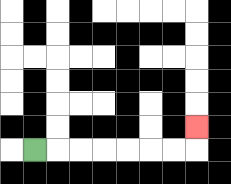{'start': '[1, 6]', 'end': '[8, 5]', 'path_directions': 'R,R,R,R,R,R,R,U', 'path_coordinates': '[[1, 6], [2, 6], [3, 6], [4, 6], [5, 6], [6, 6], [7, 6], [8, 6], [8, 5]]'}